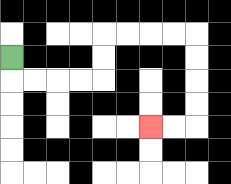{'start': '[0, 2]', 'end': '[6, 5]', 'path_directions': 'D,R,R,R,R,U,U,R,R,R,R,D,D,D,D,L,L', 'path_coordinates': '[[0, 2], [0, 3], [1, 3], [2, 3], [3, 3], [4, 3], [4, 2], [4, 1], [5, 1], [6, 1], [7, 1], [8, 1], [8, 2], [8, 3], [8, 4], [8, 5], [7, 5], [6, 5]]'}